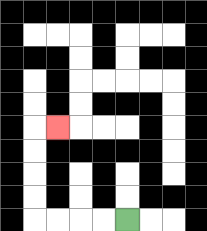{'start': '[5, 9]', 'end': '[2, 5]', 'path_directions': 'L,L,L,L,U,U,U,U,R', 'path_coordinates': '[[5, 9], [4, 9], [3, 9], [2, 9], [1, 9], [1, 8], [1, 7], [1, 6], [1, 5], [2, 5]]'}